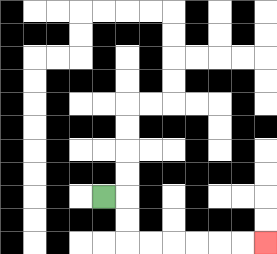{'start': '[4, 8]', 'end': '[11, 10]', 'path_directions': 'R,D,D,R,R,R,R,R,R', 'path_coordinates': '[[4, 8], [5, 8], [5, 9], [5, 10], [6, 10], [7, 10], [8, 10], [9, 10], [10, 10], [11, 10]]'}